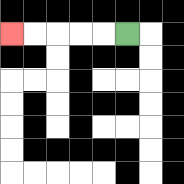{'start': '[5, 1]', 'end': '[0, 1]', 'path_directions': 'L,L,L,L,L', 'path_coordinates': '[[5, 1], [4, 1], [3, 1], [2, 1], [1, 1], [0, 1]]'}